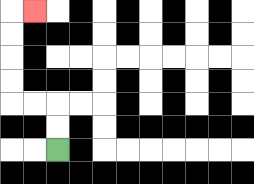{'start': '[2, 6]', 'end': '[1, 0]', 'path_directions': 'U,U,L,L,U,U,U,U,R', 'path_coordinates': '[[2, 6], [2, 5], [2, 4], [1, 4], [0, 4], [0, 3], [0, 2], [0, 1], [0, 0], [1, 0]]'}